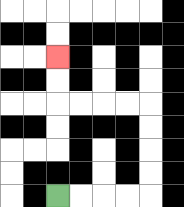{'start': '[2, 8]', 'end': '[2, 2]', 'path_directions': 'R,R,R,R,U,U,U,U,L,L,L,L,U,U', 'path_coordinates': '[[2, 8], [3, 8], [4, 8], [5, 8], [6, 8], [6, 7], [6, 6], [6, 5], [6, 4], [5, 4], [4, 4], [3, 4], [2, 4], [2, 3], [2, 2]]'}